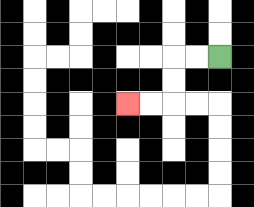{'start': '[9, 2]', 'end': '[5, 4]', 'path_directions': 'L,L,D,D,L,L', 'path_coordinates': '[[9, 2], [8, 2], [7, 2], [7, 3], [7, 4], [6, 4], [5, 4]]'}